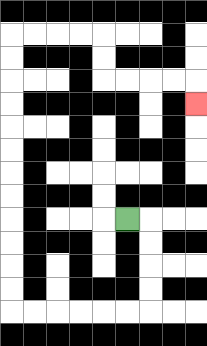{'start': '[5, 9]', 'end': '[8, 4]', 'path_directions': 'R,D,D,D,D,L,L,L,L,L,L,U,U,U,U,U,U,U,U,U,U,U,U,R,R,R,R,D,D,R,R,R,R,D', 'path_coordinates': '[[5, 9], [6, 9], [6, 10], [6, 11], [6, 12], [6, 13], [5, 13], [4, 13], [3, 13], [2, 13], [1, 13], [0, 13], [0, 12], [0, 11], [0, 10], [0, 9], [0, 8], [0, 7], [0, 6], [0, 5], [0, 4], [0, 3], [0, 2], [0, 1], [1, 1], [2, 1], [3, 1], [4, 1], [4, 2], [4, 3], [5, 3], [6, 3], [7, 3], [8, 3], [8, 4]]'}